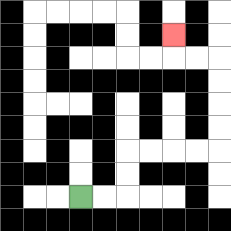{'start': '[3, 8]', 'end': '[7, 1]', 'path_directions': 'R,R,U,U,R,R,R,R,U,U,U,U,L,L,U', 'path_coordinates': '[[3, 8], [4, 8], [5, 8], [5, 7], [5, 6], [6, 6], [7, 6], [8, 6], [9, 6], [9, 5], [9, 4], [9, 3], [9, 2], [8, 2], [7, 2], [7, 1]]'}